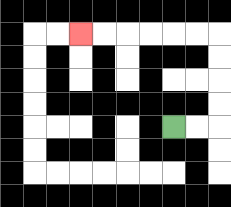{'start': '[7, 5]', 'end': '[3, 1]', 'path_directions': 'R,R,U,U,U,U,L,L,L,L,L,L', 'path_coordinates': '[[7, 5], [8, 5], [9, 5], [9, 4], [9, 3], [9, 2], [9, 1], [8, 1], [7, 1], [6, 1], [5, 1], [4, 1], [3, 1]]'}